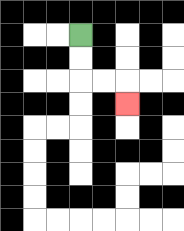{'start': '[3, 1]', 'end': '[5, 4]', 'path_directions': 'D,D,R,R,D', 'path_coordinates': '[[3, 1], [3, 2], [3, 3], [4, 3], [5, 3], [5, 4]]'}